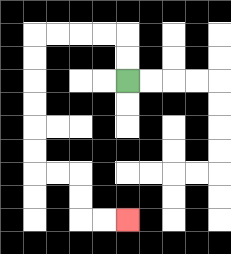{'start': '[5, 3]', 'end': '[5, 9]', 'path_directions': 'U,U,L,L,L,L,D,D,D,D,D,D,R,R,D,D,R,R', 'path_coordinates': '[[5, 3], [5, 2], [5, 1], [4, 1], [3, 1], [2, 1], [1, 1], [1, 2], [1, 3], [1, 4], [1, 5], [1, 6], [1, 7], [2, 7], [3, 7], [3, 8], [3, 9], [4, 9], [5, 9]]'}